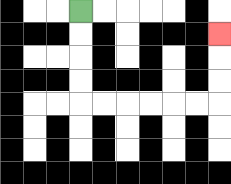{'start': '[3, 0]', 'end': '[9, 1]', 'path_directions': 'D,D,D,D,R,R,R,R,R,R,U,U,U', 'path_coordinates': '[[3, 0], [3, 1], [3, 2], [3, 3], [3, 4], [4, 4], [5, 4], [6, 4], [7, 4], [8, 4], [9, 4], [9, 3], [9, 2], [9, 1]]'}